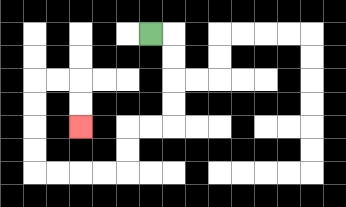{'start': '[6, 1]', 'end': '[3, 5]', 'path_directions': 'R,D,D,D,D,L,L,D,D,L,L,L,L,U,U,U,U,R,R,D,D', 'path_coordinates': '[[6, 1], [7, 1], [7, 2], [7, 3], [7, 4], [7, 5], [6, 5], [5, 5], [5, 6], [5, 7], [4, 7], [3, 7], [2, 7], [1, 7], [1, 6], [1, 5], [1, 4], [1, 3], [2, 3], [3, 3], [3, 4], [3, 5]]'}